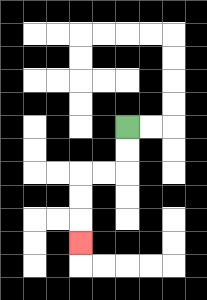{'start': '[5, 5]', 'end': '[3, 10]', 'path_directions': 'D,D,L,L,D,D,D', 'path_coordinates': '[[5, 5], [5, 6], [5, 7], [4, 7], [3, 7], [3, 8], [3, 9], [3, 10]]'}